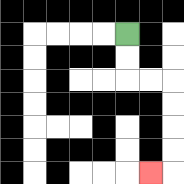{'start': '[5, 1]', 'end': '[6, 7]', 'path_directions': 'D,D,R,R,D,D,D,D,L', 'path_coordinates': '[[5, 1], [5, 2], [5, 3], [6, 3], [7, 3], [7, 4], [7, 5], [7, 6], [7, 7], [6, 7]]'}